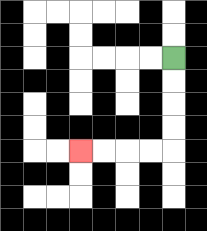{'start': '[7, 2]', 'end': '[3, 6]', 'path_directions': 'D,D,D,D,L,L,L,L', 'path_coordinates': '[[7, 2], [7, 3], [7, 4], [7, 5], [7, 6], [6, 6], [5, 6], [4, 6], [3, 6]]'}